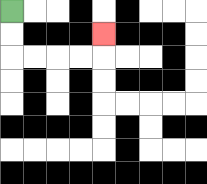{'start': '[0, 0]', 'end': '[4, 1]', 'path_directions': 'D,D,R,R,R,R,U', 'path_coordinates': '[[0, 0], [0, 1], [0, 2], [1, 2], [2, 2], [3, 2], [4, 2], [4, 1]]'}